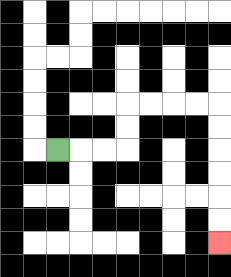{'start': '[2, 6]', 'end': '[9, 10]', 'path_directions': 'R,R,R,U,U,R,R,R,R,D,D,D,D,D,D', 'path_coordinates': '[[2, 6], [3, 6], [4, 6], [5, 6], [5, 5], [5, 4], [6, 4], [7, 4], [8, 4], [9, 4], [9, 5], [9, 6], [9, 7], [9, 8], [9, 9], [9, 10]]'}